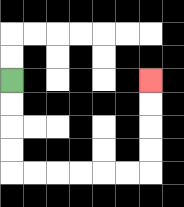{'start': '[0, 3]', 'end': '[6, 3]', 'path_directions': 'D,D,D,D,R,R,R,R,R,R,U,U,U,U', 'path_coordinates': '[[0, 3], [0, 4], [0, 5], [0, 6], [0, 7], [1, 7], [2, 7], [3, 7], [4, 7], [5, 7], [6, 7], [6, 6], [6, 5], [6, 4], [6, 3]]'}